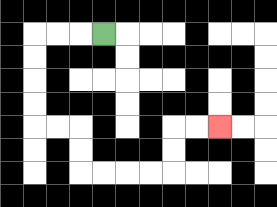{'start': '[4, 1]', 'end': '[9, 5]', 'path_directions': 'L,L,L,D,D,D,D,R,R,D,D,R,R,R,R,U,U,R,R', 'path_coordinates': '[[4, 1], [3, 1], [2, 1], [1, 1], [1, 2], [1, 3], [1, 4], [1, 5], [2, 5], [3, 5], [3, 6], [3, 7], [4, 7], [5, 7], [6, 7], [7, 7], [7, 6], [7, 5], [8, 5], [9, 5]]'}